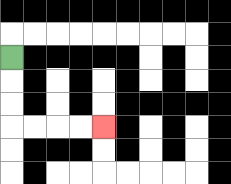{'start': '[0, 2]', 'end': '[4, 5]', 'path_directions': 'D,D,D,R,R,R,R', 'path_coordinates': '[[0, 2], [0, 3], [0, 4], [0, 5], [1, 5], [2, 5], [3, 5], [4, 5]]'}